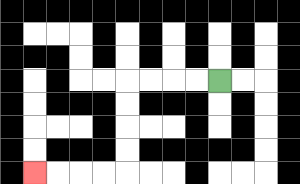{'start': '[9, 3]', 'end': '[1, 7]', 'path_directions': 'L,L,L,L,D,D,D,D,L,L,L,L', 'path_coordinates': '[[9, 3], [8, 3], [7, 3], [6, 3], [5, 3], [5, 4], [5, 5], [5, 6], [5, 7], [4, 7], [3, 7], [2, 7], [1, 7]]'}